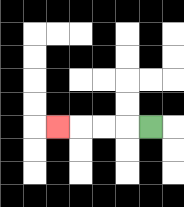{'start': '[6, 5]', 'end': '[2, 5]', 'path_directions': 'L,L,L,L', 'path_coordinates': '[[6, 5], [5, 5], [4, 5], [3, 5], [2, 5]]'}